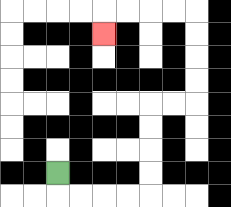{'start': '[2, 7]', 'end': '[4, 1]', 'path_directions': 'D,R,R,R,R,U,U,U,U,R,R,U,U,U,U,L,L,L,L,D', 'path_coordinates': '[[2, 7], [2, 8], [3, 8], [4, 8], [5, 8], [6, 8], [6, 7], [6, 6], [6, 5], [6, 4], [7, 4], [8, 4], [8, 3], [8, 2], [8, 1], [8, 0], [7, 0], [6, 0], [5, 0], [4, 0], [4, 1]]'}